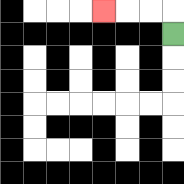{'start': '[7, 1]', 'end': '[4, 0]', 'path_directions': 'U,L,L,L', 'path_coordinates': '[[7, 1], [7, 0], [6, 0], [5, 0], [4, 0]]'}